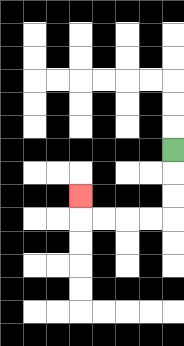{'start': '[7, 6]', 'end': '[3, 8]', 'path_directions': 'D,D,D,L,L,L,L,U', 'path_coordinates': '[[7, 6], [7, 7], [7, 8], [7, 9], [6, 9], [5, 9], [4, 9], [3, 9], [3, 8]]'}